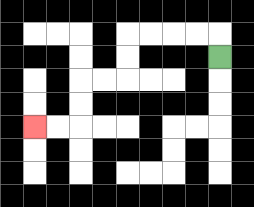{'start': '[9, 2]', 'end': '[1, 5]', 'path_directions': 'U,L,L,L,L,D,D,L,L,D,D,L,L', 'path_coordinates': '[[9, 2], [9, 1], [8, 1], [7, 1], [6, 1], [5, 1], [5, 2], [5, 3], [4, 3], [3, 3], [3, 4], [3, 5], [2, 5], [1, 5]]'}